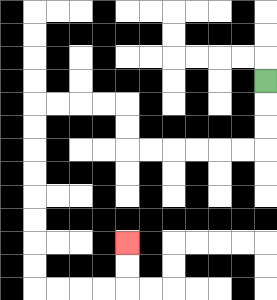{'start': '[11, 3]', 'end': '[5, 10]', 'path_directions': 'D,D,D,L,L,L,L,L,L,U,U,L,L,L,L,D,D,D,D,D,D,D,D,R,R,R,R,U,U', 'path_coordinates': '[[11, 3], [11, 4], [11, 5], [11, 6], [10, 6], [9, 6], [8, 6], [7, 6], [6, 6], [5, 6], [5, 5], [5, 4], [4, 4], [3, 4], [2, 4], [1, 4], [1, 5], [1, 6], [1, 7], [1, 8], [1, 9], [1, 10], [1, 11], [1, 12], [2, 12], [3, 12], [4, 12], [5, 12], [5, 11], [5, 10]]'}